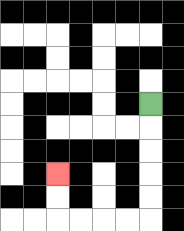{'start': '[6, 4]', 'end': '[2, 7]', 'path_directions': 'D,D,D,D,D,L,L,L,L,U,U', 'path_coordinates': '[[6, 4], [6, 5], [6, 6], [6, 7], [6, 8], [6, 9], [5, 9], [4, 9], [3, 9], [2, 9], [2, 8], [2, 7]]'}